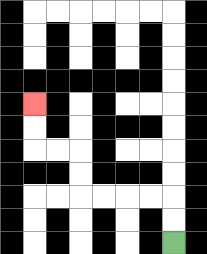{'start': '[7, 10]', 'end': '[1, 4]', 'path_directions': 'U,U,L,L,L,L,U,U,L,L,U,U', 'path_coordinates': '[[7, 10], [7, 9], [7, 8], [6, 8], [5, 8], [4, 8], [3, 8], [3, 7], [3, 6], [2, 6], [1, 6], [1, 5], [1, 4]]'}